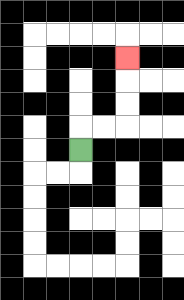{'start': '[3, 6]', 'end': '[5, 2]', 'path_directions': 'U,R,R,U,U,U', 'path_coordinates': '[[3, 6], [3, 5], [4, 5], [5, 5], [5, 4], [5, 3], [5, 2]]'}